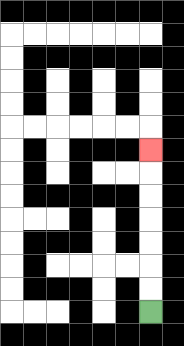{'start': '[6, 13]', 'end': '[6, 6]', 'path_directions': 'U,U,U,U,U,U,U', 'path_coordinates': '[[6, 13], [6, 12], [6, 11], [6, 10], [6, 9], [6, 8], [6, 7], [6, 6]]'}